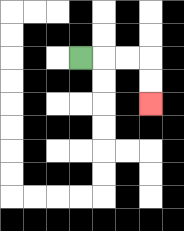{'start': '[3, 2]', 'end': '[6, 4]', 'path_directions': 'R,R,R,D,D', 'path_coordinates': '[[3, 2], [4, 2], [5, 2], [6, 2], [6, 3], [6, 4]]'}